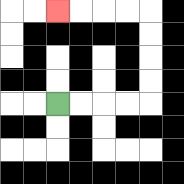{'start': '[2, 4]', 'end': '[2, 0]', 'path_directions': 'R,R,R,R,U,U,U,U,L,L,L,L', 'path_coordinates': '[[2, 4], [3, 4], [4, 4], [5, 4], [6, 4], [6, 3], [6, 2], [6, 1], [6, 0], [5, 0], [4, 0], [3, 0], [2, 0]]'}